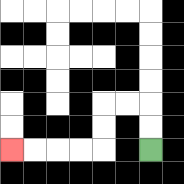{'start': '[6, 6]', 'end': '[0, 6]', 'path_directions': 'U,U,L,L,D,D,L,L,L,L', 'path_coordinates': '[[6, 6], [6, 5], [6, 4], [5, 4], [4, 4], [4, 5], [4, 6], [3, 6], [2, 6], [1, 6], [0, 6]]'}